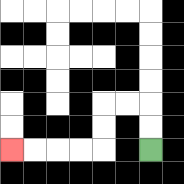{'start': '[6, 6]', 'end': '[0, 6]', 'path_directions': 'U,U,L,L,D,D,L,L,L,L', 'path_coordinates': '[[6, 6], [6, 5], [6, 4], [5, 4], [4, 4], [4, 5], [4, 6], [3, 6], [2, 6], [1, 6], [0, 6]]'}